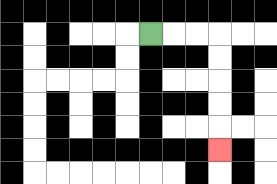{'start': '[6, 1]', 'end': '[9, 6]', 'path_directions': 'R,R,R,D,D,D,D,D', 'path_coordinates': '[[6, 1], [7, 1], [8, 1], [9, 1], [9, 2], [9, 3], [9, 4], [9, 5], [9, 6]]'}